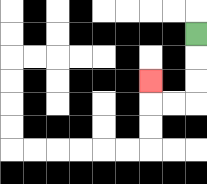{'start': '[8, 1]', 'end': '[6, 3]', 'path_directions': 'D,D,D,L,L,U', 'path_coordinates': '[[8, 1], [8, 2], [8, 3], [8, 4], [7, 4], [6, 4], [6, 3]]'}